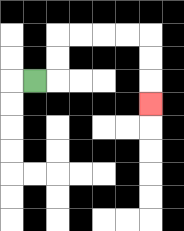{'start': '[1, 3]', 'end': '[6, 4]', 'path_directions': 'R,U,U,R,R,R,R,D,D,D', 'path_coordinates': '[[1, 3], [2, 3], [2, 2], [2, 1], [3, 1], [4, 1], [5, 1], [6, 1], [6, 2], [6, 3], [6, 4]]'}